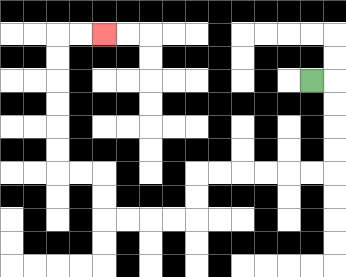{'start': '[13, 3]', 'end': '[4, 1]', 'path_directions': 'R,D,D,D,D,L,L,L,L,L,L,D,D,L,L,L,L,U,U,L,L,U,U,U,U,U,U,R,R', 'path_coordinates': '[[13, 3], [14, 3], [14, 4], [14, 5], [14, 6], [14, 7], [13, 7], [12, 7], [11, 7], [10, 7], [9, 7], [8, 7], [8, 8], [8, 9], [7, 9], [6, 9], [5, 9], [4, 9], [4, 8], [4, 7], [3, 7], [2, 7], [2, 6], [2, 5], [2, 4], [2, 3], [2, 2], [2, 1], [3, 1], [4, 1]]'}